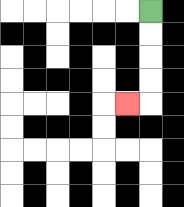{'start': '[6, 0]', 'end': '[5, 4]', 'path_directions': 'D,D,D,D,L', 'path_coordinates': '[[6, 0], [6, 1], [6, 2], [6, 3], [6, 4], [5, 4]]'}